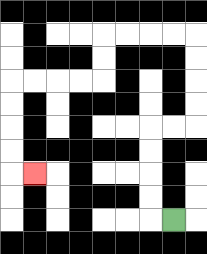{'start': '[7, 9]', 'end': '[1, 7]', 'path_directions': 'L,U,U,U,U,R,R,U,U,U,U,L,L,L,L,D,D,L,L,L,L,D,D,D,D,R', 'path_coordinates': '[[7, 9], [6, 9], [6, 8], [6, 7], [6, 6], [6, 5], [7, 5], [8, 5], [8, 4], [8, 3], [8, 2], [8, 1], [7, 1], [6, 1], [5, 1], [4, 1], [4, 2], [4, 3], [3, 3], [2, 3], [1, 3], [0, 3], [0, 4], [0, 5], [0, 6], [0, 7], [1, 7]]'}